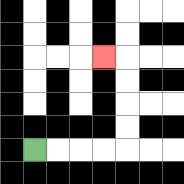{'start': '[1, 6]', 'end': '[4, 2]', 'path_directions': 'R,R,R,R,U,U,U,U,L', 'path_coordinates': '[[1, 6], [2, 6], [3, 6], [4, 6], [5, 6], [5, 5], [5, 4], [5, 3], [5, 2], [4, 2]]'}